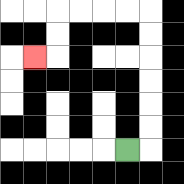{'start': '[5, 6]', 'end': '[1, 2]', 'path_directions': 'R,U,U,U,U,U,U,L,L,L,L,D,D,L', 'path_coordinates': '[[5, 6], [6, 6], [6, 5], [6, 4], [6, 3], [6, 2], [6, 1], [6, 0], [5, 0], [4, 0], [3, 0], [2, 0], [2, 1], [2, 2], [1, 2]]'}